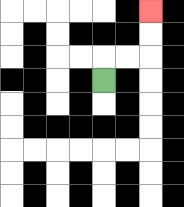{'start': '[4, 3]', 'end': '[6, 0]', 'path_directions': 'U,R,R,U,U', 'path_coordinates': '[[4, 3], [4, 2], [5, 2], [6, 2], [6, 1], [6, 0]]'}